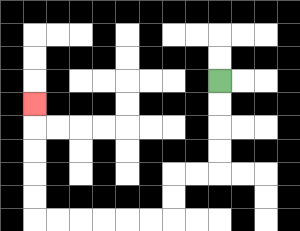{'start': '[9, 3]', 'end': '[1, 4]', 'path_directions': 'D,D,D,D,L,L,D,D,L,L,L,L,L,L,U,U,U,U,U', 'path_coordinates': '[[9, 3], [9, 4], [9, 5], [9, 6], [9, 7], [8, 7], [7, 7], [7, 8], [7, 9], [6, 9], [5, 9], [4, 9], [3, 9], [2, 9], [1, 9], [1, 8], [1, 7], [1, 6], [1, 5], [1, 4]]'}